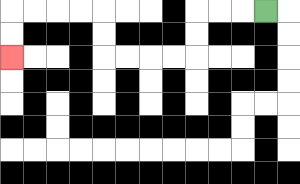{'start': '[11, 0]', 'end': '[0, 2]', 'path_directions': 'L,L,L,D,D,L,L,L,L,U,U,L,L,L,L,D,D', 'path_coordinates': '[[11, 0], [10, 0], [9, 0], [8, 0], [8, 1], [8, 2], [7, 2], [6, 2], [5, 2], [4, 2], [4, 1], [4, 0], [3, 0], [2, 0], [1, 0], [0, 0], [0, 1], [0, 2]]'}